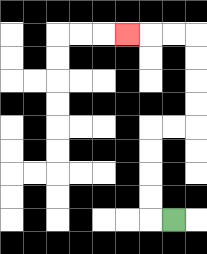{'start': '[7, 9]', 'end': '[5, 1]', 'path_directions': 'L,U,U,U,U,R,R,U,U,U,U,L,L,L', 'path_coordinates': '[[7, 9], [6, 9], [6, 8], [6, 7], [6, 6], [6, 5], [7, 5], [8, 5], [8, 4], [8, 3], [8, 2], [8, 1], [7, 1], [6, 1], [5, 1]]'}